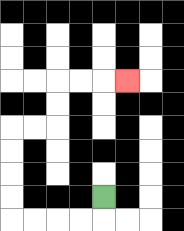{'start': '[4, 8]', 'end': '[5, 3]', 'path_directions': 'D,L,L,L,L,U,U,U,U,R,R,U,U,R,R,R', 'path_coordinates': '[[4, 8], [4, 9], [3, 9], [2, 9], [1, 9], [0, 9], [0, 8], [0, 7], [0, 6], [0, 5], [1, 5], [2, 5], [2, 4], [2, 3], [3, 3], [4, 3], [5, 3]]'}